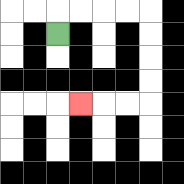{'start': '[2, 1]', 'end': '[3, 4]', 'path_directions': 'U,R,R,R,R,D,D,D,D,L,L,L', 'path_coordinates': '[[2, 1], [2, 0], [3, 0], [4, 0], [5, 0], [6, 0], [6, 1], [6, 2], [6, 3], [6, 4], [5, 4], [4, 4], [3, 4]]'}